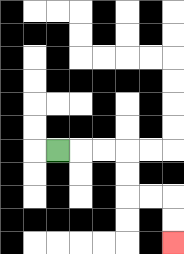{'start': '[2, 6]', 'end': '[7, 10]', 'path_directions': 'R,R,R,D,D,R,R,D,D', 'path_coordinates': '[[2, 6], [3, 6], [4, 6], [5, 6], [5, 7], [5, 8], [6, 8], [7, 8], [7, 9], [7, 10]]'}